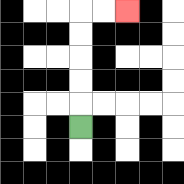{'start': '[3, 5]', 'end': '[5, 0]', 'path_directions': 'U,U,U,U,U,R,R', 'path_coordinates': '[[3, 5], [3, 4], [3, 3], [3, 2], [3, 1], [3, 0], [4, 0], [5, 0]]'}